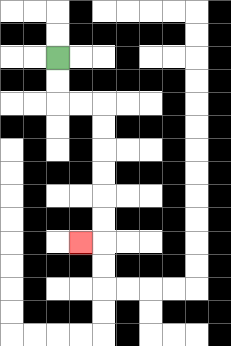{'start': '[2, 2]', 'end': '[3, 10]', 'path_directions': 'D,D,R,R,D,D,D,D,D,D,L', 'path_coordinates': '[[2, 2], [2, 3], [2, 4], [3, 4], [4, 4], [4, 5], [4, 6], [4, 7], [4, 8], [4, 9], [4, 10], [3, 10]]'}